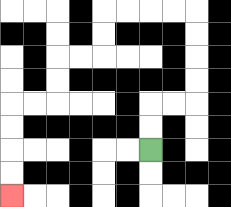{'start': '[6, 6]', 'end': '[0, 8]', 'path_directions': 'U,U,R,R,U,U,U,U,L,L,L,L,D,D,L,L,D,D,L,L,D,D,D,D', 'path_coordinates': '[[6, 6], [6, 5], [6, 4], [7, 4], [8, 4], [8, 3], [8, 2], [8, 1], [8, 0], [7, 0], [6, 0], [5, 0], [4, 0], [4, 1], [4, 2], [3, 2], [2, 2], [2, 3], [2, 4], [1, 4], [0, 4], [0, 5], [0, 6], [0, 7], [0, 8]]'}